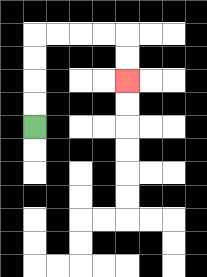{'start': '[1, 5]', 'end': '[5, 3]', 'path_directions': 'U,U,U,U,R,R,R,R,D,D', 'path_coordinates': '[[1, 5], [1, 4], [1, 3], [1, 2], [1, 1], [2, 1], [3, 1], [4, 1], [5, 1], [5, 2], [5, 3]]'}